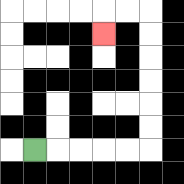{'start': '[1, 6]', 'end': '[4, 1]', 'path_directions': 'R,R,R,R,R,U,U,U,U,U,U,L,L,D', 'path_coordinates': '[[1, 6], [2, 6], [3, 6], [4, 6], [5, 6], [6, 6], [6, 5], [6, 4], [6, 3], [6, 2], [6, 1], [6, 0], [5, 0], [4, 0], [4, 1]]'}